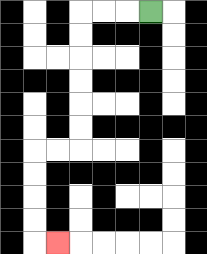{'start': '[6, 0]', 'end': '[2, 10]', 'path_directions': 'L,L,L,D,D,D,D,D,D,L,L,D,D,D,D,R', 'path_coordinates': '[[6, 0], [5, 0], [4, 0], [3, 0], [3, 1], [3, 2], [3, 3], [3, 4], [3, 5], [3, 6], [2, 6], [1, 6], [1, 7], [1, 8], [1, 9], [1, 10], [2, 10]]'}